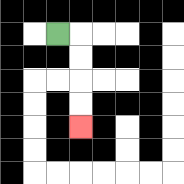{'start': '[2, 1]', 'end': '[3, 5]', 'path_directions': 'R,D,D,D,D', 'path_coordinates': '[[2, 1], [3, 1], [3, 2], [3, 3], [3, 4], [3, 5]]'}